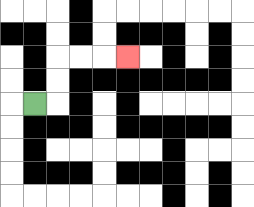{'start': '[1, 4]', 'end': '[5, 2]', 'path_directions': 'R,U,U,R,R,R', 'path_coordinates': '[[1, 4], [2, 4], [2, 3], [2, 2], [3, 2], [4, 2], [5, 2]]'}